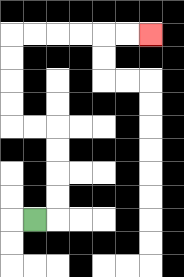{'start': '[1, 9]', 'end': '[6, 1]', 'path_directions': 'R,U,U,U,U,L,L,U,U,U,U,R,R,R,R,R,R', 'path_coordinates': '[[1, 9], [2, 9], [2, 8], [2, 7], [2, 6], [2, 5], [1, 5], [0, 5], [0, 4], [0, 3], [0, 2], [0, 1], [1, 1], [2, 1], [3, 1], [4, 1], [5, 1], [6, 1]]'}